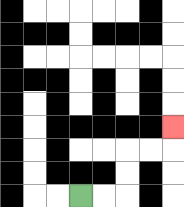{'start': '[3, 8]', 'end': '[7, 5]', 'path_directions': 'R,R,U,U,R,R,U', 'path_coordinates': '[[3, 8], [4, 8], [5, 8], [5, 7], [5, 6], [6, 6], [7, 6], [7, 5]]'}